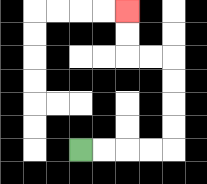{'start': '[3, 6]', 'end': '[5, 0]', 'path_directions': 'R,R,R,R,U,U,U,U,L,L,U,U', 'path_coordinates': '[[3, 6], [4, 6], [5, 6], [6, 6], [7, 6], [7, 5], [7, 4], [7, 3], [7, 2], [6, 2], [5, 2], [5, 1], [5, 0]]'}